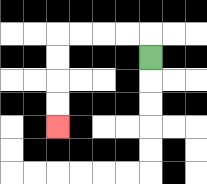{'start': '[6, 2]', 'end': '[2, 5]', 'path_directions': 'U,L,L,L,L,D,D,D,D', 'path_coordinates': '[[6, 2], [6, 1], [5, 1], [4, 1], [3, 1], [2, 1], [2, 2], [2, 3], [2, 4], [2, 5]]'}